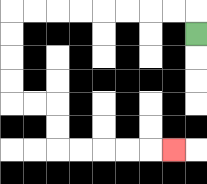{'start': '[8, 1]', 'end': '[7, 6]', 'path_directions': 'U,L,L,L,L,L,L,L,L,D,D,D,D,R,R,D,D,R,R,R,R,R', 'path_coordinates': '[[8, 1], [8, 0], [7, 0], [6, 0], [5, 0], [4, 0], [3, 0], [2, 0], [1, 0], [0, 0], [0, 1], [0, 2], [0, 3], [0, 4], [1, 4], [2, 4], [2, 5], [2, 6], [3, 6], [4, 6], [5, 6], [6, 6], [7, 6]]'}